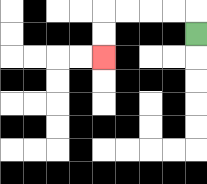{'start': '[8, 1]', 'end': '[4, 2]', 'path_directions': 'U,L,L,L,L,D,D', 'path_coordinates': '[[8, 1], [8, 0], [7, 0], [6, 0], [5, 0], [4, 0], [4, 1], [4, 2]]'}